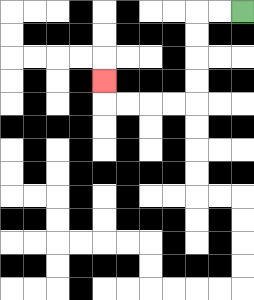{'start': '[10, 0]', 'end': '[4, 3]', 'path_directions': 'L,L,D,D,D,D,L,L,L,L,U', 'path_coordinates': '[[10, 0], [9, 0], [8, 0], [8, 1], [8, 2], [8, 3], [8, 4], [7, 4], [6, 4], [5, 4], [4, 4], [4, 3]]'}